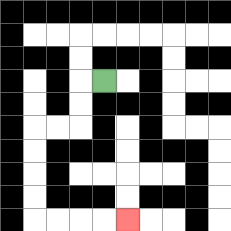{'start': '[4, 3]', 'end': '[5, 9]', 'path_directions': 'L,D,D,L,L,D,D,D,D,R,R,R,R', 'path_coordinates': '[[4, 3], [3, 3], [3, 4], [3, 5], [2, 5], [1, 5], [1, 6], [1, 7], [1, 8], [1, 9], [2, 9], [3, 9], [4, 9], [5, 9]]'}